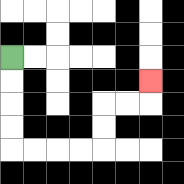{'start': '[0, 2]', 'end': '[6, 3]', 'path_directions': 'D,D,D,D,R,R,R,R,U,U,R,R,U', 'path_coordinates': '[[0, 2], [0, 3], [0, 4], [0, 5], [0, 6], [1, 6], [2, 6], [3, 6], [4, 6], [4, 5], [4, 4], [5, 4], [6, 4], [6, 3]]'}